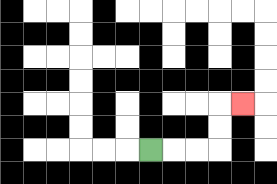{'start': '[6, 6]', 'end': '[10, 4]', 'path_directions': 'R,R,R,U,U,R', 'path_coordinates': '[[6, 6], [7, 6], [8, 6], [9, 6], [9, 5], [9, 4], [10, 4]]'}